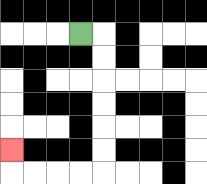{'start': '[3, 1]', 'end': '[0, 6]', 'path_directions': 'R,D,D,D,D,D,D,L,L,L,L,U', 'path_coordinates': '[[3, 1], [4, 1], [4, 2], [4, 3], [4, 4], [4, 5], [4, 6], [4, 7], [3, 7], [2, 7], [1, 7], [0, 7], [0, 6]]'}